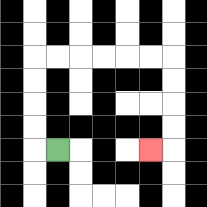{'start': '[2, 6]', 'end': '[6, 6]', 'path_directions': 'L,U,U,U,U,R,R,R,R,R,R,D,D,D,D,L', 'path_coordinates': '[[2, 6], [1, 6], [1, 5], [1, 4], [1, 3], [1, 2], [2, 2], [3, 2], [4, 2], [5, 2], [6, 2], [7, 2], [7, 3], [7, 4], [7, 5], [7, 6], [6, 6]]'}